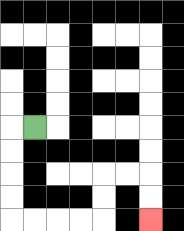{'start': '[1, 5]', 'end': '[6, 9]', 'path_directions': 'L,D,D,D,D,R,R,R,R,U,U,R,R,D,D', 'path_coordinates': '[[1, 5], [0, 5], [0, 6], [0, 7], [0, 8], [0, 9], [1, 9], [2, 9], [3, 9], [4, 9], [4, 8], [4, 7], [5, 7], [6, 7], [6, 8], [6, 9]]'}